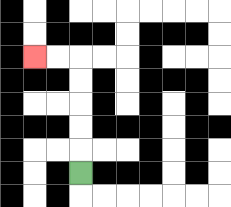{'start': '[3, 7]', 'end': '[1, 2]', 'path_directions': 'U,U,U,U,U,L,L', 'path_coordinates': '[[3, 7], [3, 6], [3, 5], [3, 4], [3, 3], [3, 2], [2, 2], [1, 2]]'}